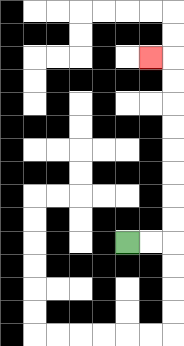{'start': '[5, 10]', 'end': '[6, 2]', 'path_directions': 'R,R,U,U,U,U,U,U,U,U,L', 'path_coordinates': '[[5, 10], [6, 10], [7, 10], [7, 9], [7, 8], [7, 7], [7, 6], [7, 5], [7, 4], [7, 3], [7, 2], [6, 2]]'}